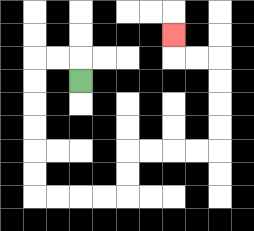{'start': '[3, 3]', 'end': '[7, 1]', 'path_directions': 'U,L,L,D,D,D,D,D,D,R,R,R,R,U,U,R,R,R,R,U,U,U,U,L,L,U', 'path_coordinates': '[[3, 3], [3, 2], [2, 2], [1, 2], [1, 3], [1, 4], [1, 5], [1, 6], [1, 7], [1, 8], [2, 8], [3, 8], [4, 8], [5, 8], [5, 7], [5, 6], [6, 6], [7, 6], [8, 6], [9, 6], [9, 5], [9, 4], [9, 3], [9, 2], [8, 2], [7, 2], [7, 1]]'}